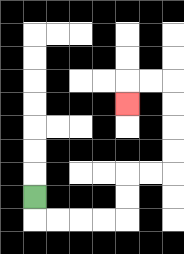{'start': '[1, 8]', 'end': '[5, 4]', 'path_directions': 'D,R,R,R,R,U,U,R,R,U,U,U,U,L,L,D', 'path_coordinates': '[[1, 8], [1, 9], [2, 9], [3, 9], [4, 9], [5, 9], [5, 8], [5, 7], [6, 7], [7, 7], [7, 6], [7, 5], [7, 4], [7, 3], [6, 3], [5, 3], [5, 4]]'}